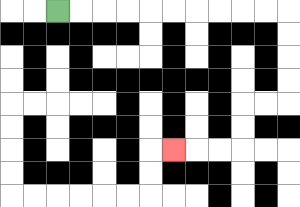{'start': '[2, 0]', 'end': '[7, 6]', 'path_directions': 'R,R,R,R,R,R,R,R,R,R,D,D,D,D,L,L,D,D,L,L,L', 'path_coordinates': '[[2, 0], [3, 0], [4, 0], [5, 0], [6, 0], [7, 0], [8, 0], [9, 0], [10, 0], [11, 0], [12, 0], [12, 1], [12, 2], [12, 3], [12, 4], [11, 4], [10, 4], [10, 5], [10, 6], [9, 6], [8, 6], [7, 6]]'}